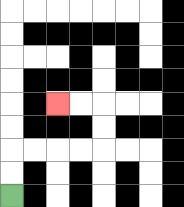{'start': '[0, 8]', 'end': '[2, 4]', 'path_directions': 'U,U,R,R,R,R,U,U,L,L', 'path_coordinates': '[[0, 8], [0, 7], [0, 6], [1, 6], [2, 6], [3, 6], [4, 6], [4, 5], [4, 4], [3, 4], [2, 4]]'}